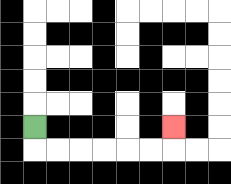{'start': '[1, 5]', 'end': '[7, 5]', 'path_directions': 'D,R,R,R,R,R,R,U', 'path_coordinates': '[[1, 5], [1, 6], [2, 6], [3, 6], [4, 6], [5, 6], [6, 6], [7, 6], [7, 5]]'}